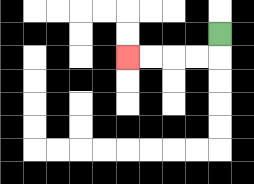{'start': '[9, 1]', 'end': '[5, 2]', 'path_directions': 'D,L,L,L,L', 'path_coordinates': '[[9, 1], [9, 2], [8, 2], [7, 2], [6, 2], [5, 2]]'}